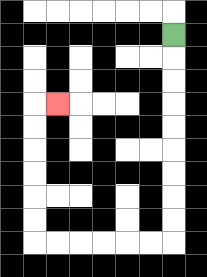{'start': '[7, 1]', 'end': '[2, 4]', 'path_directions': 'D,D,D,D,D,D,D,D,D,L,L,L,L,L,L,U,U,U,U,U,U,R', 'path_coordinates': '[[7, 1], [7, 2], [7, 3], [7, 4], [7, 5], [7, 6], [7, 7], [7, 8], [7, 9], [7, 10], [6, 10], [5, 10], [4, 10], [3, 10], [2, 10], [1, 10], [1, 9], [1, 8], [1, 7], [1, 6], [1, 5], [1, 4], [2, 4]]'}